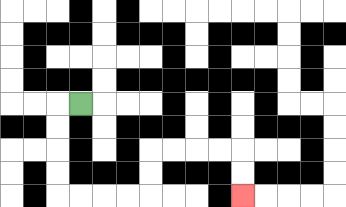{'start': '[3, 4]', 'end': '[10, 8]', 'path_directions': 'L,D,D,D,D,R,R,R,R,U,U,R,R,R,R,D,D', 'path_coordinates': '[[3, 4], [2, 4], [2, 5], [2, 6], [2, 7], [2, 8], [3, 8], [4, 8], [5, 8], [6, 8], [6, 7], [6, 6], [7, 6], [8, 6], [9, 6], [10, 6], [10, 7], [10, 8]]'}